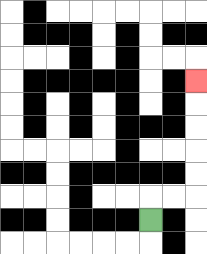{'start': '[6, 9]', 'end': '[8, 3]', 'path_directions': 'U,R,R,U,U,U,U,U', 'path_coordinates': '[[6, 9], [6, 8], [7, 8], [8, 8], [8, 7], [8, 6], [8, 5], [8, 4], [8, 3]]'}